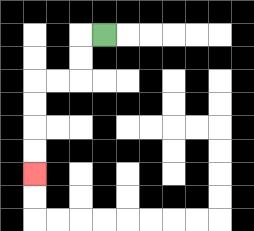{'start': '[4, 1]', 'end': '[1, 7]', 'path_directions': 'L,D,D,L,L,D,D,D,D', 'path_coordinates': '[[4, 1], [3, 1], [3, 2], [3, 3], [2, 3], [1, 3], [1, 4], [1, 5], [1, 6], [1, 7]]'}